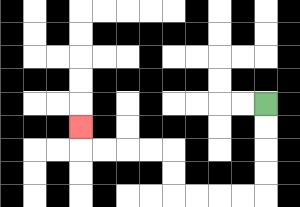{'start': '[11, 4]', 'end': '[3, 5]', 'path_directions': 'D,D,D,D,L,L,L,L,U,U,L,L,L,L,U', 'path_coordinates': '[[11, 4], [11, 5], [11, 6], [11, 7], [11, 8], [10, 8], [9, 8], [8, 8], [7, 8], [7, 7], [7, 6], [6, 6], [5, 6], [4, 6], [3, 6], [3, 5]]'}